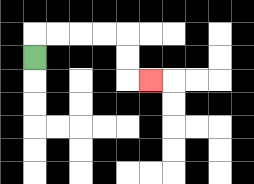{'start': '[1, 2]', 'end': '[6, 3]', 'path_directions': 'U,R,R,R,R,D,D,R', 'path_coordinates': '[[1, 2], [1, 1], [2, 1], [3, 1], [4, 1], [5, 1], [5, 2], [5, 3], [6, 3]]'}